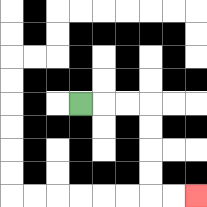{'start': '[3, 4]', 'end': '[8, 8]', 'path_directions': 'R,R,R,D,D,D,D,R,R', 'path_coordinates': '[[3, 4], [4, 4], [5, 4], [6, 4], [6, 5], [6, 6], [6, 7], [6, 8], [7, 8], [8, 8]]'}